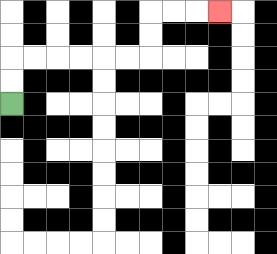{'start': '[0, 4]', 'end': '[9, 0]', 'path_directions': 'U,U,R,R,R,R,R,R,U,U,R,R,R', 'path_coordinates': '[[0, 4], [0, 3], [0, 2], [1, 2], [2, 2], [3, 2], [4, 2], [5, 2], [6, 2], [6, 1], [6, 0], [7, 0], [8, 0], [9, 0]]'}